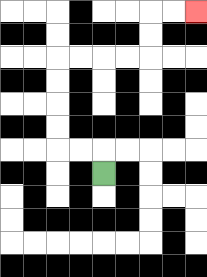{'start': '[4, 7]', 'end': '[8, 0]', 'path_directions': 'U,L,L,U,U,U,U,R,R,R,R,U,U,R,R', 'path_coordinates': '[[4, 7], [4, 6], [3, 6], [2, 6], [2, 5], [2, 4], [2, 3], [2, 2], [3, 2], [4, 2], [5, 2], [6, 2], [6, 1], [6, 0], [7, 0], [8, 0]]'}